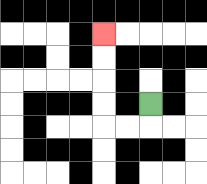{'start': '[6, 4]', 'end': '[4, 1]', 'path_directions': 'D,L,L,U,U,U,U', 'path_coordinates': '[[6, 4], [6, 5], [5, 5], [4, 5], [4, 4], [4, 3], [4, 2], [4, 1]]'}